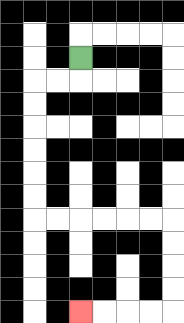{'start': '[3, 2]', 'end': '[3, 13]', 'path_directions': 'D,L,L,D,D,D,D,D,D,R,R,R,R,R,R,D,D,D,D,L,L,L,L', 'path_coordinates': '[[3, 2], [3, 3], [2, 3], [1, 3], [1, 4], [1, 5], [1, 6], [1, 7], [1, 8], [1, 9], [2, 9], [3, 9], [4, 9], [5, 9], [6, 9], [7, 9], [7, 10], [7, 11], [7, 12], [7, 13], [6, 13], [5, 13], [4, 13], [3, 13]]'}